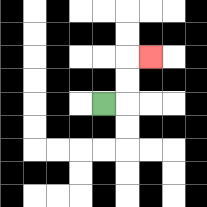{'start': '[4, 4]', 'end': '[6, 2]', 'path_directions': 'R,U,U,R', 'path_coordinates': '[[4, 4], [5, 4], [5, 3], [5, 2], [6, 2]]'}